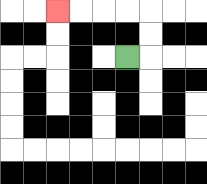{'start': '[5, 2]', 'end': '[2, 0]', 'path_directions': 'R,U,U,L,L,L,L', 'path_coordinates': '[[5, 2], [6, 2], [6, 1], [6, 0], [5, 0], [4, 0], [3, 0], [2, 0]]'}